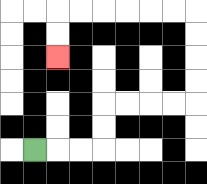{'start': '[1, 6]', 'end': '[2, 2]', 'path_directions': 'R,R,R,U,U,R,R,R,R,U,U,U,U,L,L,L,L,L,L,D,D', 'path_coordinates': '[[1, 6], [2, 6], [3, 6], [4, 6], [4, 5], [4, 4], [5, 4], [6, 4], [7, 4], [8, 4], [8, 3], [8, 2], [8, 1], [8, 0], [7, 0], [6, 0], [5, 0], [4, 0], [3, 0], [2, 0], [2, 1], [2, 2]]'}